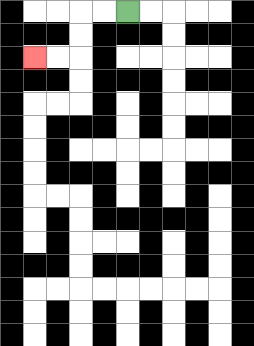{'start': '[5, 0]', 'end': '[1, 2]', 'path_directions': 'L,L,D,D,L,L', 'path_coordinates': '[[5, 0], [4, 0], [3, 0], [3, 1], [3, 2], [2, 2], [1, 2]]'}